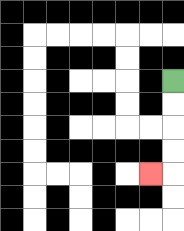{'start': '[7, 3]', 'end': '[6, 7]', 'path_directions': 'D,D,D,D,L', 'path_coordinates': '[[7, 3], [7, 4], [7, 5], [7, 6], [7, 7], [6, 7]]'}